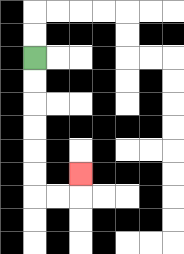{'start': '[1, 2]', 'end': '[3, 7]', 'path_directions': 'D,D,D,D,D,D,R,R,U', 'path_coordinates': '[[1, 2], [1, 3], [1, 4], [1, 5], [1, 6], [1, 7], [1, 8], [2, 8], [3, 8], [3, 7]]'}